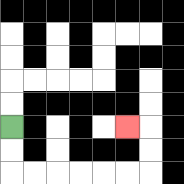{'start': '[0, 5]', 'end': '[5, 5]', 'path_directions': 'D,D,R,R,R,R,R,R,U,U,L', 'path_coordinates': '[[0, 5], [0, 6], [0, 7], [1, 7], [2, 7], [3, 7], [4, 7], [5, 7], [6, 7], [6, 6], [6, 5], [5, 5]]'}